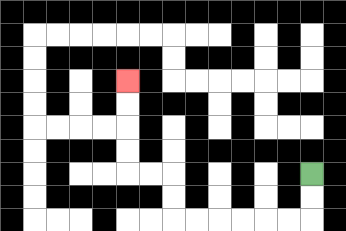{'start': '[13, 7]', 'end': '[5, 3]', 'path_directions': 'D,D,L,L,L,L,L,L,U,U,L,L,U,U,U,U', 'path_coordinates': '[[13, 7], [13, 8], [13, 9], [12, 9], [11, 9], [10, 9], [9, 9], [8, 9], [7, 9], [7, 8], [7, 7], [6, 7], [5, 7], [5, 6], [5, 5], [5, 4], [5, 3]]'}